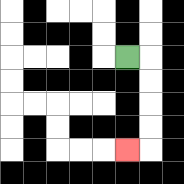{'start': '[5, 2]', 'end': '[5, 6]', 'path_directions': 'R,D,D,D,D,L', 'path_coordinates': '[[5, 2], [6, 2], [6, 3], [6, 4], [6, 5], [6, 6], [5, 6]]'}